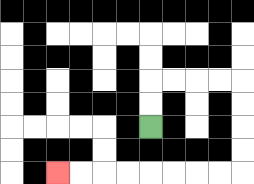{'start': '[6, 5]', 'end': '[2, 7]', 'path_directions': 'U,U,R,R,R,R,D,D,D,D,L,L,L,L,L,L,L,L', 'path_coordinates': '[[6, 5], [6, 4], [6, 3], [7, 3], [8, 3], [9, 3], [10, 3], [10, 4], [10, 5], [10, 6], [10, 7], [9, 7], [8, 7], [7, 7], [6, 7], [5, 7], [4, 7], [3, 7], [2, 7]]'}